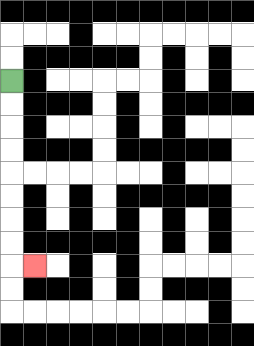{'start': '[0, 3]', 'end': '[1, 11]', 'path_directions': 'D,D,D,D,D,D,D,D,R', 'path_coordinates': '[[0, 3], [0, 4], [0, 5], [0, 6], [0, 7], [0, 8], [0, 9], [0, 10], [0, 11], [1, 11]]'}